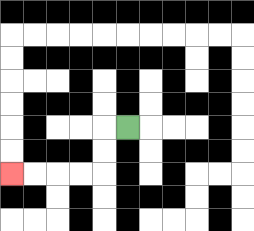{'start': '[5, 5]', 'end': '[0, 7]', 'path_directions': 'L,D,D,L,L,L,L', 'path_coordinates': '[[5, 5], [4, 5], [4, 6], [4, 7], [3, 7], [2, 7], [1, 7], [0, 7]]'}